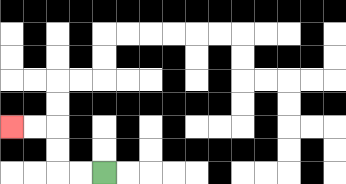{'start': '[4, 7]', 'end': '[0, 5]', 'path_directions': 'L,L,U,U,L,L', 'path_coordinates': '[[4, 7], [3, 7], [2, 7], [2, 6], [2, 5], [1, 5], [0, 5]]'}